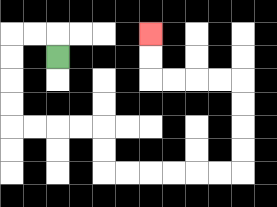{'start': '[2, 2]', 'end': '[6, 1]', 'path_directions': 'U,L,L,D,D,D,D,R,R,R,R,D,D,R,R,R,R,R,R,U,U,U,U,L,L,L,L,U,U', 'path_coordinates': '[[2, 2], [2, 1], [1, 1], [0, 1], [0, 2], [0, 3], [0, 4], [0, 5], [1, 5], [2, 5], [3, 5], [4, 5], [4, 6], [4, 7], [5, 7], [6, 7], [7, 7], [8, 7], [9, 7], [10, 7], [10, 6], [10, 5], [10, 4], [10, 3], [9, 3], [8, 3], [7, 3], [6, 3], [6, 2], [6, 1]]'}